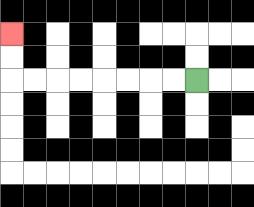{'start': '[8, 3]', 'end': '[0, 1]', 'path_directions': 'L,L,L,L,L,L,L,L,U,U', 'path_coordinates': '[[8, 3], [7, 3], [6, 3], [5, 3], [4, 3], [3, 3], [2, 3], [1, 3], [0, 3], [0, 2], [0, 1]]'}